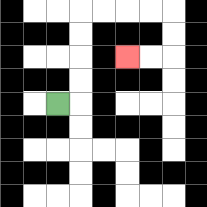{'start': '[2, 4]', 'end': '[5, 2]', 'path_directions': 'R,U,U,U,U,R,R,R,R,D,D,L,L', 'path_coordinates': '[[2, 4], [3, 4], [3, 3], [3, 2], [3, 1], [3, 0], [4, 0], [5, 0], [6, 0], [7, 0], [7, 1], [7, 2], [6, 2], [5, 2]]'}